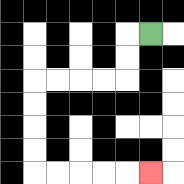{'start': '[6, 1]', 'end': '[6, 7]', 'path_directions': 'L,D,D,L,L,L,L,D,D,D,D,R,R,R,R,R', 'path_coordinates': '[[6, 1], [5, 1], [5, 2], [5, 3], [4, 3], [3, 3], [2, 3], [1, 3], [1, 4], [1, 5], [1, 6], [1, 7], [2, 7], [3, 7], [4, 7], [5, 7], [6, 7]]'}